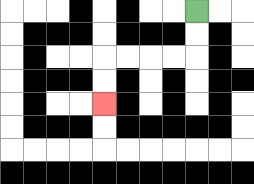{'start': '[8, 0]', 'end': '[4, 4]', 'path_directions': 'D,D,L,L,L,L,D,D', 'path_coordinates': '[[8, 0], [8, 1], [8, 2], [7, 2], [6, 2], [5, 2], [4, 2], [4, 3], [4, 4]]'}